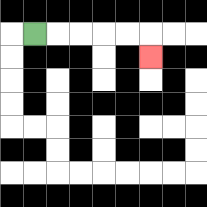{'start': '[1, 1]', 'end': '[6, 2]', 'path_directions': 'R,R,R,R,R,D', 'path_coordinates': '[[1, 1], [2, 1], [3, 1], [4, 1], [5, 1], [6, 1], [6, 2]]'}